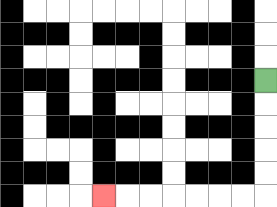{'start': '[11, 3]', 'end': '[4, 8]', 'path_directions': 'D,D,D,D,D,L,L,L,L,L,L,L', 'path_coordinates': '[[11, 3], [11, 4], [11, 5], [11, 6], [11, 7], [11, 8], [10, 8], [9, 8], [8, 8], [7, 8], [6, 8], [5, 8], [4, 8]]'}